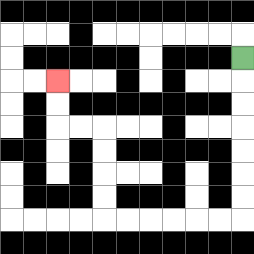{'start': '[10, 2]', 'end': '[2, 3]', 'path_directions': 'D,D,D,D,D,D,D,L,L,L,L,L,L,U,U,U,U,L,L,U,U', 'path_coordinates': '[[10, 2], [10, 3], [10, 4], [10, 5], [10, 6], [10, 7], [10, 8], [10, 9], [9, 9], [8, 9], [7, 9], [6, 9], [5, 9], [4, 9], [4, 8], [4, 7], [4, 6], [4, 5], [3, 5], [2, 5], [2, 4], [2, 3]]'}